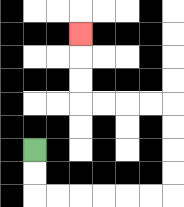{'start': '[1, 6]', 'end': '[3, 1]', 'path_directions': 'D,D,R,R,R,R,R,R,U,U,U,U,L,L,L,L,U,U,U', 'path_coordinates': '[[1, 6], [1, 7], [1, 8], [2, 8], [3, 8], [4, 8], [5, 8], [6, 8], [7, 8], [7, 7], [7, 6], [7, 5], [7, 4], [6, 4], [5, 4], [4, 4], [3, 4], [3, 3], [3, 2], [3, 1]]'}